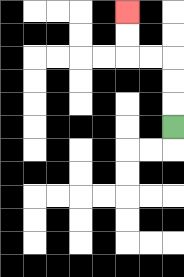{'start': '[7, 5]', 'end': '[5, 0]', 'path_directions': 'U,U,U,L,L,U,U', 'path_coordinates': '[[7, 5], [7, 4], [7, 3], [7, 2], [6, 2], [5, 2], [5, 1], [5, 0]]'}